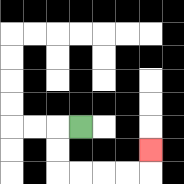{'start': '[3, 5]', 'end': '[6, 6]', 'path_directions': 'L,D,D,R,R,R,R,U', 'path_coordinates': '[[3, 5], [2, 5], [2, 6], [2, 7], [3, 7], [4, 7], [5, 7], [6, 7], [6, 6]]'}